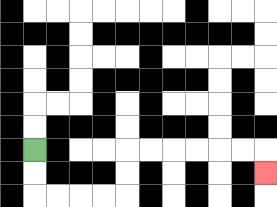{'start': '[1, 6]', 'end': '[11, 7]', 'path_directions': 'D,D,R,R,R,R,U,U,R,R,R,R,R,R,D', 'path_coordinates': '[[1, 6], [1, 7], [1, 8], [2, 8], [3, 8], [4, 8], [5, 8], [5, 7], [5, 6], [6, 6], [7, 6], [8, 6], [9, 6], [10, 6], [11, 6], [11, 7]]'}